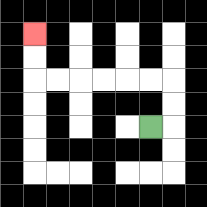{'start': '[6, 5]', 'end': '[1, 1]', 'path_directions': 'R,U,U,L,L,L,L,L,L,U,U', 'path_coordinates': '[[6, 5], [7, 5], [7, 4], [7, 3], [6, 3], [5, 3], [4, 3], [3, 3], [2, 3], [1, 3], [1, 2], [1, 1]]'}